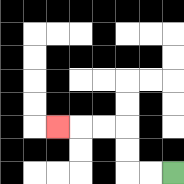{'start': '[7, 7]', 'end': '[2, 5]', 'path_directions': 'L,L,U,U,L,L,L', 'path_coordinates': '[[7, 7], [6, 7], [5, 7], [5, 6], [5, 5], [4, 5], [3, 5], [2, 5]]'}